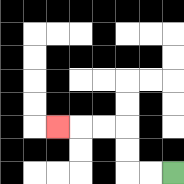{'start': '[7, 7]', 'end': '[2, 5]', 'path_directions': 'L,L,U,U,L,L,L', 'path_coordinates': '[[7, 7], [6, 7], [5, 7], [5, 6], [5, 5], [4, 5], [3, 5], [2, 5]]'}